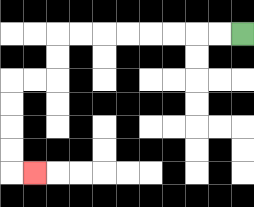{'start': '[10, 1]', 'end': '[1, 7]', 'path_directions': 'L,L,L,L,L,L,L,L,D,D,L,L,D,D,D,D,R', 'path_coordinates': '[[10, 1], [9, 1], [8, 1], [7, 1], [6, 1], [5, 1], [4, 1], [3, 1], [2, 1], [2, 2], [2, 3], [1, 3], [0, 3], [0, 4], [0, 5], [0, 6], [0, 7], [1, 7]]'}